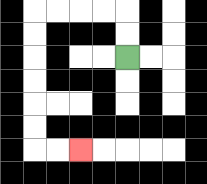{'start': '[5, 2]', 'end': '[3, 6]', 'path_directions': 'U,U,L,L,L,L,D,D,D,D,D,D,R,R', 'path_coordinates': '[[5, 2], [5, 1], [5, 0], [4, 0], [3, 0], [2, 0], [1, 0], [1, 1], [1, 2], [1, 3], [1, 4], [1, 5], [1, 6], [2, 6], [3, 6]]'}